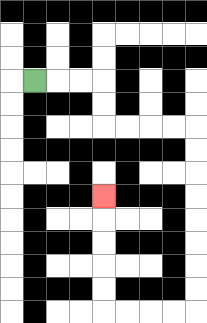{'start': '[1, 3]', 'end': '[4, 8]', 'path_directions': 'R,R,R,D,D,R,R,R,R,D,D,D,D,D,D,D,D,L,L,L,L,U,U,U,U,U', 'path_coordinates': '[[1, 3], [2, 3], [3, 3], [4, 3], [4, 4], [4, 5], [5, 5], [6, 5], [7, 5], [8, 5], [8, 6], [8, 7], [8, 8], [8, 9], [8, 10], [8, 11], [8, 12], [8, 13], [7, 13], [6, 13], [5, 13], [4, 13], [4, 12], [4, 11], [4, 10], [4, 9], [4, 8]]'}